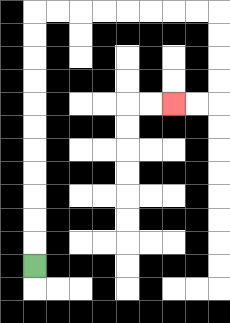{'start': '[1, 11]', 'end': '[7, 4]', 'path_directions': 'U,U,U,U,U,U,U,U,U,U,U,R,R,R,R,R,R,R,R,D,D,D,D,L,L', 'path_coordinates': '[[1, 11], [1, 10], [1, 9], [1, 8], [1, 7], [1, 6], [1, 5], [1, 4], [1, 3], [1, 2], [1, 1], [1, 0], [2, 0], [3, 0], [4, 0], [5, 0], [6, 0], [7, 0], [8, 0], [9, 0], [9, 1], [9, 2], [9, 3], [9, 4], [8, 4], [7, 4]]'}